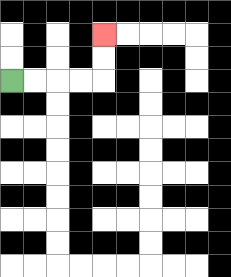{'start': '[0, 3]', 'end': '[4, 1]', 'path_directions': 'R,R,R,R,U,U', 'path_coordinates': '[[0, 3], [1, 3], [2, 3], [3, 3], [4, 3], [4, 2], [4, 1]]'}